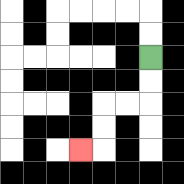{'start': '[6, 2]', 'end': '[3, 6]', 'path_directions': 'D,D,L,L,D,D,L', 'path_coordinates': '[[6, 2], [6, 3], [6, 4], [5, 4], [4, 4], [4, 5], [4, 6], [3, 6]]'}